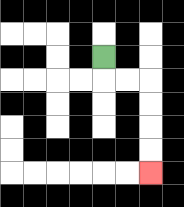{'start': '[4, 2]', 'end': '[6, 7]', 'path_directions': 'D,R,R,D,D,D,D', 'path_coordinates': '[[4, 2], [4, 3], [5, 3], [6, 3], [6, 4], [6, 5], [6, 6], [6, 7]]'}